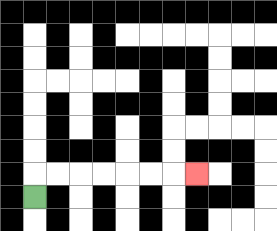{'start': '[1, 8]', 'end': '[8, 7]', 'path_directions': 'U,R,R,R,R,R,R,R', 'path_coordinates': '[[1, 8], [1, 7], [2, 7], [3, 7], [4, 7], [5, 7], [6, 7], [7, 7], [8, 7]]'}